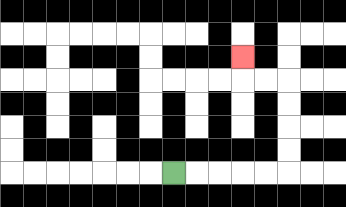{'start': '[7, 7]', 'end': '[10, 2]', 'path_directions': 'R,R,R,R,R,U,U,U,U,L,L,U', 'path_coordinates': '[[7, 7], [8, 7], [9, 7], [10, 7], [11, 7], [12, 7], [12, 6], [12, 5], [12, 4], [12, 3], [11, 3], [10, 3], [10, 2]]'}